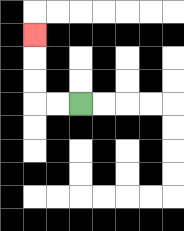{'start': '[3, 4]', 'end': '[1, 1]', 'path_directions': 'L,L,U,U,U', 'path_coordinates': '[[3, 4], [2, 4], [1, 4], [1, 3], [1, 2], [1, 1]]'}